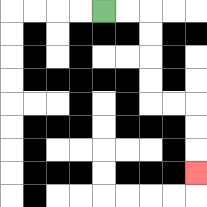{'start': '[4, 0]', 'end': '[8, 7]', 'path_directions': 'R,R,D,D,D,D,R,R,D,D,D', 'path_coordinates': '[[4, 0], [5, 0], [6, 0], [6, 1], [6, 2], [6, 3], [6, 4], [7, 4], [8, 4], [8, 5], [8, 6], [8, 7]]'}